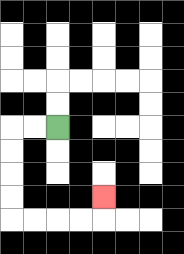{'start': '[2, 5]', 'end': '[4, 8]', 'path_directions': 'L,L,D,D,D,D,R,R,R,R,U', 'path_coordinates': '[[2, 5], [1, 5], [0, 5], [0, 6], [0, 7], [0, 8], [0, 9], [1, 9], [2, 9], [3, 9], [4, 9], [4, 8]]'}